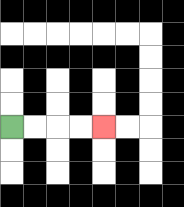{'start': '[0, 5]', 'end': '[4, 5]', 'path_directions': 'R,R,R,R', 'path_coordinates': '[[0, 5], [1, 5], [2, 5], [3, 5], [4, 5]]'}